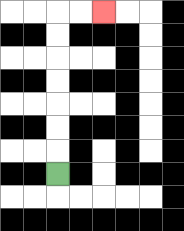{'start': '[2, 7]', 'end': '[4, 0]', 'path_directions': 'U,U,U,U,U,U,U,R,R', 'path_coordinates': '[[2, 7], [2, 6], [2, 5], [2, 4], [2, 3], [2, 2], [2, 1], [2, 0], [3, 0], [4, 0]]'}